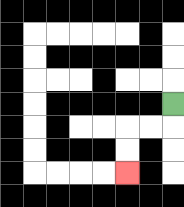{'start': '[7, 4]', 'end': '[5, 7]', 'path_directions': 'D,L,L,D,D', 'path_coordinates': '[[7, 4], [7, 5], [6, 5], [5, 5], [5, 6], [5, 7]]'}